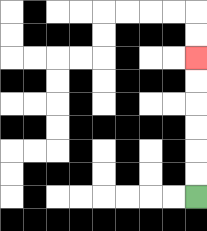{'start': '[8, 8]', 'end': '[8, 2]', 'path_directions': 'U,U,U,U,U,U', 'path_coordinates': '[[8, 8], [8, 7], [8, 6], [8, 5], [8, 4], [8, 3], [8, 2]]'}